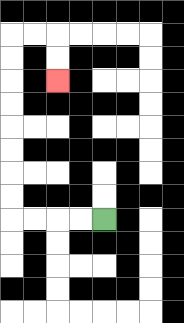{'start': '[4, 9]', 'end': '[2, 3]', 'path_directions': 'L,L,L,L,U,U,U,U,U,U,U,U,R,R,D,D', 'path_coordinates': '[[4, 9], [3, 9], [2, 9], [1, 9], [0, 9], [0, 8], [0, 7], [0, 6], [0, 5], [0, 4], [0, 3], [0, 2], [0, 1], [1, 1], [2, 1], [2, 2], [2, 3]]'}